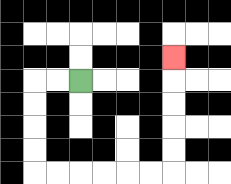{'start': '[3, 3]', 'end': '[7, 2]', 'path_directions': 'L,L,D,D,D,D,R,R,R,R,R,R,U,U,U,U,U', 'path_coordinates': '[[3, 3], [2, 3], [1, 3], [1, 4], [1, 5], [1, 6], [1, 7], [2, 7], [3, 7], [4, 7], [5, 7], [6, 7], [7, 7], [7, 6], [7, 5], [7, 4], [7, 3], [7, 2]]'}